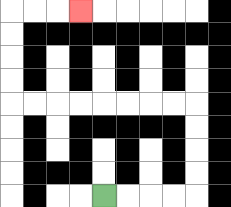{'start': '[4, 8]', 'end': '[3, 0]', 'path_directions': 'R,R,R,R,U,U,U,U,L,L,L,L,L,L,L,L,U,U,U,U,R,R,R', 'path_coordinates': '[[4, 8], [5, 8], [6, 8], [7, 8], [8, 8], [8, 7], [8, 6], [8, 5], [8, 4], [7, 4], [6, 4], [5, 4], [4, 4], [3, 4], [2, 4], [1, 4], [0, 4], [0, 3], [0, 2], [0, 1], [0, 0], [1, 0], [2, 0], [3, 0]]'}